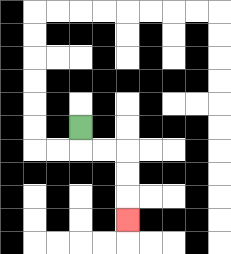{'start': '[3, 5]', 'end': '[5, 9]', 'path_directions': 'D,R,R,D,D,D', 'path_coordinates': '[[3, 5], [3, 6], [4, 6], [5, 6], [5, 7], [5, 8], [5, 9]]'}